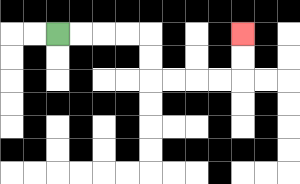{'start': '[2, 1]', 'end': '[10, 1]', 'path_directions': 'R,R,R,R,D,D,R,R,R,R,U,U', 'path_coordinates': '[[2, 1], [3, 1], [4, 1], [5, 1], [6, 1], [6, 2], [6, 3], [7, 3], [8, 3], [9, 3], [10, 3], [10, 2], [10, 1]]'}